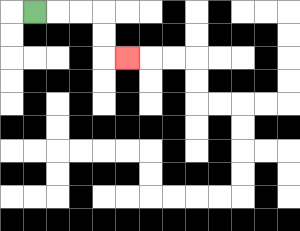{'start': '[1, 0]', 'end': '[5, 2]', 'path_directions': 'R,R,R,D,D,R', 'path_coordinates': '[[1, 0], [2, 0], [3, 0], [4, 0], [4, 1], [4, 2], [5, 2]]'}